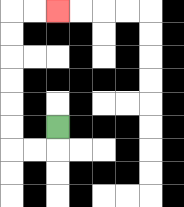{'start': '[2, 5]', 'end': '[2, 0]', 'path_directions': 'D,L,L,U,U,U,U,U,U,R,R', 'path_coordinates': '[[2, 5], [2, 6], [1, 6], [0, 6], [0, 5], [0, 4], [0, 3], [0, 2], [0, 1], [0, 0], [1, 0], [2, 0]]'}